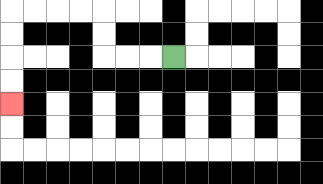{'start': '[7, 2]', 'end': '[0, 4]', 'path_directions': 'L,L,L,U,U,L,L,L,L,D,D,D,D', 'path_coordinates': '[[7, 2], [6, 2], [5, 2], [4, 2], [4, 1], [4, 0], [3, 0], [2, 0], [1, 0], [0, 0], [0, 1], [0, 2], [0, 3], [0, 4]]'}